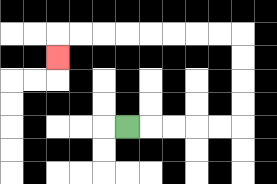{'start': '[5, 5]', 'end': '[2, 2]', 'path_directions': 'R,R,R,R,R,U,U,U,U,L,L,L,L,L,L,L,L,D', 'path_coordinates': '[[5, 5], [6, 5], [7, 5], [8, 5], [9, 5], [10, 5], [10, 4], [10, 3], [10, 2], [10, 1], [9, 1], [8, 1], [7, 1], [6, 1], [5, 1], [4, 1], [3, 1], [2, 1], [2, 2]]'}